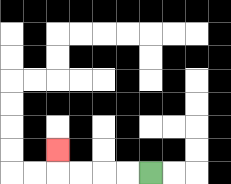{'start': '[6, 7]', 'end': '[2, 6]', 'path_directions': 'L,L,L,L,U', 'path_coordinates': '[[6, 7], [5, 7], [4, 7], [3, 7], [2, 7], [2, 6]]'}